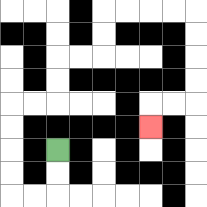{'start': '[2, 6]', 'end': '[6, 5]', 'path_directions': 'D,D,L,L,U,U,U,U,R,R,U,U,R,R,U,U,R,R,R,R,D,D,D,D,L,L,D', 'path_coordinates': '[[2, 6], [2, 7], [2, 8], [1, 8], [0, 8], [0, 7], [0, 6], [0, 5], [0, 4], [1, 4], [2, 4], [2, 3], [2, 2], [3, 2], [4, 2], [4, 1], [4, 0], [5, 0], [6, 0], [7, 0], [8, 0], [8, 1], [8, 2], [8, 3], [8, 4], [7, 4], [6, 4], [6, 5]]'}